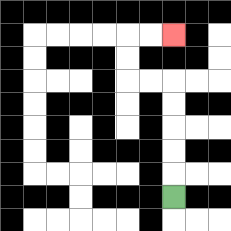{'start': '[7, 8]', 'end': '[7, 1]', 'path_directions': 'U,U,U,U,U,L,L,U,U,R,R', 'path_coordinates': '[[7, 8], [7, 7], [7, 6], [7, 5], [7, 4], [7, 3], [6, 3], [5, 3], [5, 2], [5, 1], [6, 1], [7, 1]]'}